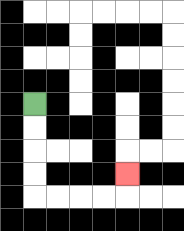{'start': '[1, 4]', 'end': '[5, 7]', 'path_directions': 'D,D,D,D,R,R,R,R,U', 'path_coordinates': '[[1, 4], [1, 5], [1, 6], [1, 7], [1, 8], [2, 8], [3, 8], [4, 8], [5, 8], [5, 7]]'}